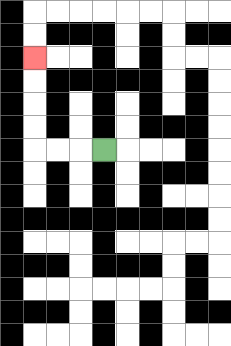{'start': '[4, 6]', 'end': '[1, 2]', 'path_directions': 'L,L,L,U,U,U,U', 'path_coordinates': '[[4, 6], [3, 6], [2, 6], [1, 6], [1, 5], [1, 4], [1, 3], [1, 2]]'}